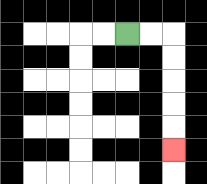{'start': '[5, 1]', 'end': '[7, 6]', 'path_directions': 'R,R,D,D,D,D,D', 'path_coordinates': '[[5, 1], [6, 1], [7, 1], [7, 2], [7, 3], [7, 4], [7, 5], [7, 6]]'}